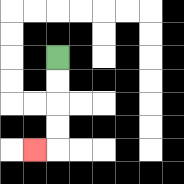{'start': '[2, 2]', 'end': '[1, 6]', 'path_directions': 'D,D,D,D,L', 'path_coordinates': '[[2, 2], [2, 3], [2, 4], [2, 5], [2, 6], [1, 6]]'}